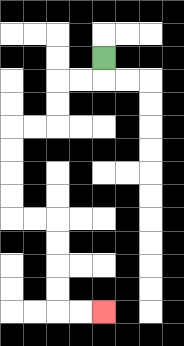{'start': '[4, 2]', 'end': '[4, 13]', 'path_directions': 'D,L,L,D,D,L,L,D,D,D,D,R,R,D,D,D,D,R,R', 'path_coordinates': '[[4, 2], [4, 3], [3, 3], [2, 3], [2, 4], [2, 5], [1, 5], [0, 5], [0, 6], [0, 7], [0, 8], [0, 9], [1, 9], [2, 9], [2, 10], [2, 11], [2, 12], [2, 13], [3, 13], [4, 13]]'}